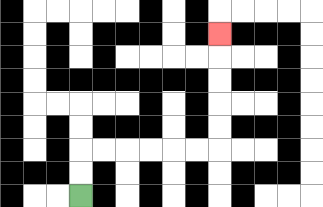{'start': '[3, 8]', 'end': '[9, 1]', 'path_directions': 'U,U,R,R,R,R,R,R,U,U,U,U,U', 'path_coordinates': '[[3, 8], [3, 7], [3, 6], [4, 6], [5, 6], [6, 6], [7, 6], [8, 6], [9, 6], [9, 5], [9, 4], [9, 3], [9, 2], [9, 1]]'}